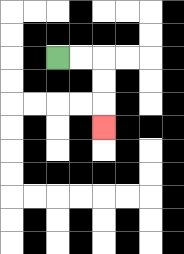{'start': '[2, 2]', 'end': '[4, 5]', 'path_directions': 'R,R,D,D,D', 'path_coordinates': '[[2, 2], [3, 2], [4, 2], [4, 3], [4, 4], [4, 5]]'}